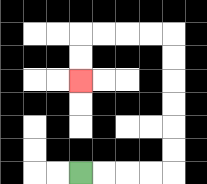{'start': '[3, 7]', 'end': '[3, 3]', 'path_directions': 'R,R,R,R,U,U,U,U,U,U,L,L,L,L,D,D', 'path_coordinates': '[[3, 7], [4, 7], [5, 7], [6, 7], [7, 7], [7, 6], [7, 5], [7, 4], [7, 3], [7, 2], [7, 1], [6, 1], [5, 1], [4, 1], [3, 1], [3, 2], [3, 3]]'}